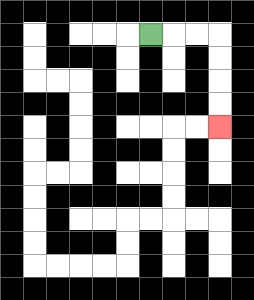{'start': '[6, 1]', 'end': '[9, 5]', 'path_directions': 'R,R,R,D,D,D,D', 'path_coordinates': '[[6, 1], [7, 1], [8, 1], [9, 1], [9, 2], [9, 3], [9, 4], [9, 5]]'}